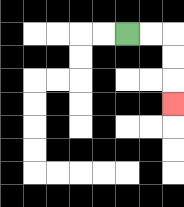{'start': '[5, 1]', 'end': '[7, 4]', 'path_directions': 'R,R,D,D,D', 'path_coordinates': '[[5, 1], [6, 1], [7, 1], [7, 2], [7, 3], [7, 4]]'}